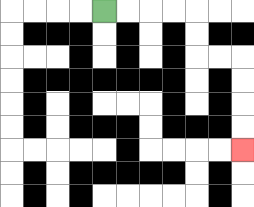{'start': '[4, 0]', 'end': '[10, 6]', 'path_directions': 'R,R,R,R,D,D,R,R,D,D,D,D', 'path_coordinates': '[[4, 0], [5, 0], [6, 0], [7, 0], [8, 0], [8, 1], [8, 2], [9, 2], [10, 2], [10, 3], [10, 4], [10, 5], [10, 6]]'}